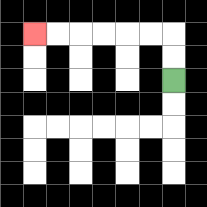{'start': '[7, 3]', 'end': '[1, 1]', 'path_directions': 'U,U,L,L,L,L,L,L', 'path_coordinates': '[[7, 3], [7, 2], [7, 1], [6, 1], [5, 1], [4, 1], [3, 1], [2, 1], [1, 1]]'}